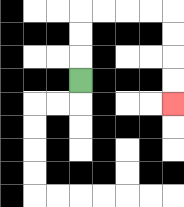{'start': '[3, 3]', 'end': '[7, 4]', 'path_directions': 'U,U,U,R,R,R,R,D,D,D,D', 'path_coordinates': '[[3, 3], [3, 2], [3, 1], [3, 0], [4, 0], [5, 0], [6, 0], [7, 0], [7, 1], [7, 2], [7, 3], [7, 4]]'}